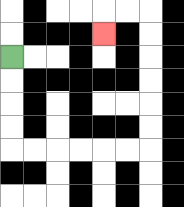{'start': '[0, 2]', 'end': '[4, 1]', 'path_directions': 'D,D,D,D,R,R,R,R,R,R,U,U,U,U,U,U,L,L,D', 'path_coordinates': '[[0, 2], [0, 3], [0, 4], [0, 5], [0, 6], [1, 6], [2, 6], [3, 6], [4, 6], [5, 6], [6, 6], [6, 5], [6, 4], [6, 3], [6, 2], [6, 1], [6, 0], [5, 0], [4, 0], [4, 1]]'}